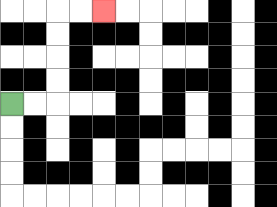{'start': '[0, 4]', 'end': '[4, 0]', 'path_directions': 'R,R,U,U,U,U,R,R', 'path_coordinates': '[[0, 4], [1, 4], [2, 4], [2, 3], [2, 2], [2, 1], [2, 0], [3, 0], [4, 0]]'}